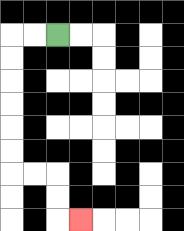{'start': '[2, 1]', 'end': '[3, 9]', 'path_directions': 'L,L,D,D,D,D,D,D,R,R,D,D,R', 'path_coordinates': '[[2, 1], [1, 1], [0, 1], [0, 2], [0, 3], [0, 4], [0, 5], [0, 6], [0, 7], [1, 7], [2, 7], [2, 8], [2, 9], [3, 9]]'}